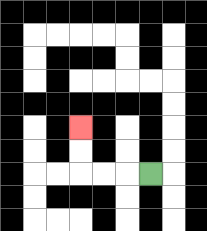{'start': '[6, 7]', 'end': '[3, 5]', 'path_directions': 'L,L,L,U,U', 'path_coordinates': '[[6, 7], [5, 7], [4, 7], [3, 7], [3, 6], [3, 5]]'}